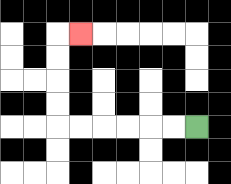{'start': '[8, 5]', 'end': '[3, 1]', 'path_directions': 'L,L,L,L,L,L,U,U,U,U,R', 'path_coordinates': '[[8, 5], [7, 5], [6, 5], [5, 5], [4, 5], [3, 5], [2, 5], [2, 4], [2, 3], [2, 2], [2, 1], [3, 1]]'}